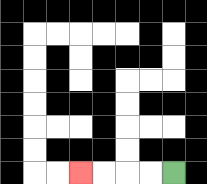{'start': '[7, 7]', 'end': '[3, 7]', 'path_directions': 'L,L,L,L', 'path_coordinates': '[[7, 7], [6, 7], [5, 7], [4, 7], [3, 7]]'}